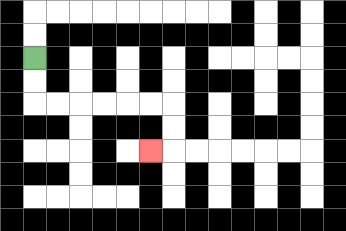{'start': '[1, 2]', 'end': '[6, 6]', 'path_directions': 'D,D,R,R,R,R,R,R,D,D,L', 'path_coordinates': '[[1, 2], [1, 3], [1, 4], [2, 4], [3, 4], [4, 4], [5, 4], [6, 4], [7, 4], [7, 5], [7, 6], [6, 6]]'}